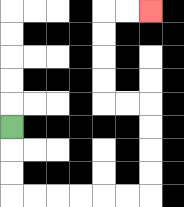{'start': '[0, 5]', 'end': '[6, 0]', 'path_directions': 'D,D,D,R,R,R,R,R,R,U,U,U,U,L,L,U,U,U,U,R,R', 'path_coordinates': '[[0, 5], [0, 6], [0, 7], [0, 8], [1, 8], [2, 8], [3, 8], [4, 8], [5, 8], [6, 8], [6, 7], [6, 6], [6, 5], [6, 4], [5, 4], [4, 4], [4, 3], [4, 2], [4, 1], [4, 0], [5, 0], [6, 0]]'}